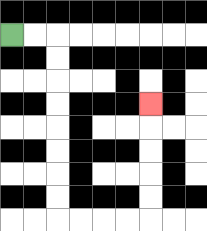{'start': '[0, 1]', 'end': '[6, 4]', 'path_directions': 'R,R,D,D,D,D,D,D,D,D,R,R,R,R,U,U,U,U,U', 'path_coordinates': '[[0, 1], [1, 1], [2, 1], [2, 2], [2, 3], [2, 4], [2, 5], [2, 6], [2, 7], [2, 8], [2, 9], [3, 9], [4, 9], [5, 9], [6, 9], [6, 8], [6, 7], [6, 6], [6, 5], [6, 4]]'}